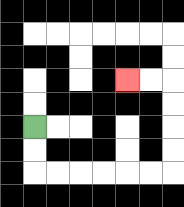{'start': '[1, 5]', 'end': '[5, 3]', 'path_directions': 'D,D,R,R,R,R,R,R,U,U,U,U,L,L', 'path_coordinates': '[[1, 5], [1, 6], [1, 7], [2, 7], [3, 7], [4, 7], [5, 7], [6, 7], [7, 7], [7, 6], [7, 5], [7, 4], [7, 3], [6, 3], [5, 3]]'}